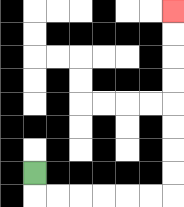{'start': '[1, 7]', 'end': '[7, 0]', 'path_directions': 'D,R,R,R,R,R,R,U,U,U,U,U,U,U,U', 'path_coordinates': '[[1, 7], [1, 8], [2, 8], [3, 8], [4, 8], [5, 8], [6, 8], [7, 8], [7, 7], [7, 6], [7, 5], [7, 4], [7, 3], [7, 2], [7, 1], [7, 0]]'}